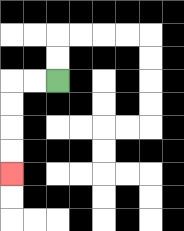{'start': '[2, 3]', 'end': '[0, 7]', 'path_directions': 'L,L,D,D,D,D', 'path_coordinates': '[[2, 3], [1, 3], [0, 3], [0, 4], [0, 5], [0, 6], [0, 7]]'}